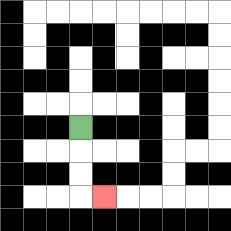{'start': '[3, 5]', 'end': '[4, 8]', 'path_directions': 'D,D,D,R', 'path_coordinates': '[[3, 5], [3, 6], [3, 7], [3, 8], [4, 8]]'}